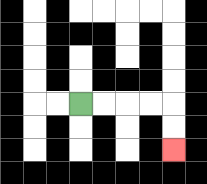{'start': '[3, 4]', 'end': '[7, 6]', 'path_directions': 'R,R,R,R,D,D', 'path_coordinates': '[[3, 4], [4, 4], [5, 4], [6, 4], [7, 4], [7, 5], [7, 6]]'}